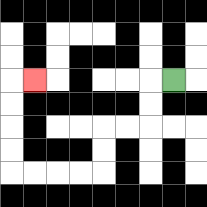{'start': '[7, 3]', 'end': '[1, 3]', 'path_directions': 'L,D,D,L,L,D,D,L,L,L,L,U,U,U,U,R', 'path_coordinates': '[[7, 3], [6, 3], [6, 4], [6, 5], [5, 5], [4, 5], [4, 6], [4, 7], [3, 7], [2, 7], [1, 7], [0, 7], [0, 6], [0, 5], [0, 4], [0, 3], [1, 3]]'}